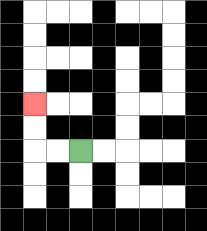{'start': '[3, 6]', 'end': '[1, 4]', 'path_directions': 'L,L,U,U', 'path_coordinates': '[[3, 6], [2, 6], [1, 6], [1, 5], [1, 4]]'}